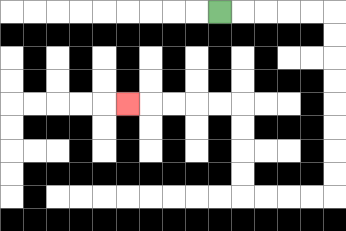{'start': '[9, 0]', 'end': '[5, 4]', 'path_directions': 'R,R,R,R,R,D,D,D,D,D,D,D,D,L,L,L,L,U,U,U,U,L,L,L,L,L', 'path_coordinates': '[[9, 0], [10, 0], [11, 0], [12, 0], [13, 0], [14, 0], [14, 1], [14, 2], [14, 3], [14, 4], [14, 5], [14, 6], [14, 7], [14, 8], [13, 8], [12, 8], [11, 8], [10, 8], [10, 7], [10, 6], [10, 5], [10, 4], [9, 4], [8, 4], [7, 4], [6, 4], [5, 4]]'}